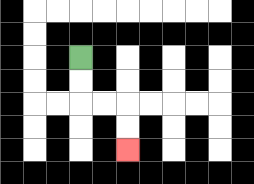{'start': '[3, 2]', 'end': '[5, 6]', 'path_directions': 'D,D,R,R,D,D', 'path_coordinates': '[[3, 2], [3, 3], [3, 4], [4, 4], [5, 4], [5, 5], [5, 6]]'}